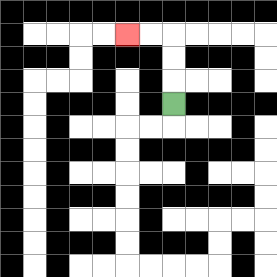{'start': '[7, 4]', 'end': '[5, 1]', 'path_directions': 'U,U,U,L,L', 'path_coordinates': '[[7, 4], [7, 3], [7, 2], [7, 1], [6, 1], [5, 1]]'}